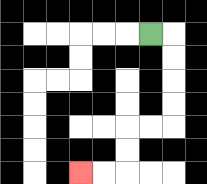{'start': '[6, 1]', 'end': '[3, 7]', 'path_directions': 'R,D,D,D,D,L,L,D,D,L,L', 'path_coordinates': '[[6, 1], [7, 1], [7, 2], [7, 3], [7, 4], [7, 5], [6, 5], [5, 5], [5, 6], [5, 7], [4, 7], [3, 7]]'}